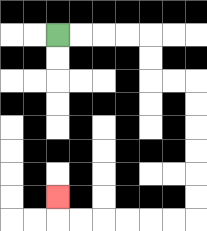{'start': '[2, 1]', 'end': '[2, 8]', 'path_directions': 'R,R,R,R,D,D,R,R,D,D,D,D,D,D,L,L,L,L,L,L,U', 'path_coordinates': '[[2, 1], [3, 1], [4, 1], [5, 1], [6, 1], [6, 2], [6, 3], [7, 3], [8, 3], [8, 4], [8, 5], [8, 6], [8, 7], [8, 8], [8, 9], [7, 9], [6, 9], [5, 9], [4, 9], [3, 9], [2, 9], [2, 8]]'}